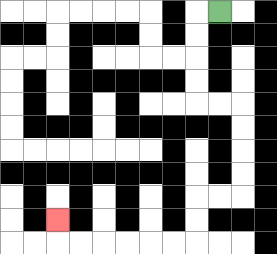{'start': '[9, 0]', 'end': '[2, 9]', 'path_directions': 'L,D,D,D,D,R,R,D,D,D,D,L,L,D,D,L,L,L,L,L,L,U', 'path_coordinates': '[[9, 0], [8, 0], [8, 1], [8, 2], [8, 3], [8, 4], [9, 4], [10, 4], [10, 5], [10, 6], [10, 7], [10, 8], [9, 8], [8, 8], [8, 9], [8, 10], [7, 10], [6, 10], [5, 10], [4, 10], [3, 10], [2, 10], [2, 9]]'}